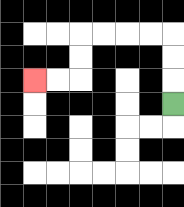{'start': '[7, 4]', 'end': '[1, 3]', 'path_directions': 'U,U,U,L,L,L,L,D,D,L,L', 'path_coordinates': '[[7, 4], [7, 3], [7, 2], [7, 1], [6, 1], [5, 1], [4, 1], [3, 1], [3, 2], [3, 3], [2, 3], [1, 3]]'}